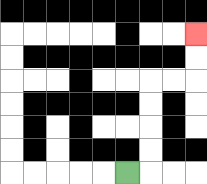{'start': '[5, 7]', 'end': '[8, 1]', 'path_directions': 'R,U,U,U,U,R,R,U,U', 'path_coordinates': '[[5, 7], [6, 7], [6, 6], [6, 5], [6, 4], [6, 3], [7, 3], [8, 3], [8, 2], [8, 1]]'}